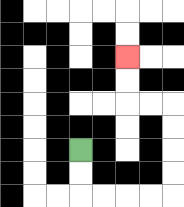{'start': '[3, 6]', 'end': '[5, 2]', 'path_directions': 'D,D,R,R,R,R,U,U,U,U,L,L,U,U', 'path_coordinates': '[[3, 6], [3, 7], [3, 8], [4, 8], [5, 8], [6, 8], [7, 8], [7, 7], [7, 6], [7, 5], [7, 4], [6, 4], [5, 4], [5, 3], [5, 2]]'}